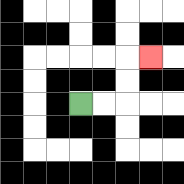{'start': '[3, 4]', 'end': '[6, 2]', 'path_directions': 'R,R,U,U,R', 'path_coordinates': '[[3, 4], [4, 4], [5, 4], [5, 3], [5, 2], [6, 2]]'}